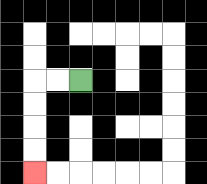{'start': '[3, 3]', 'end': '[1, 7]', 'path_directions': 'L,L,D,D,D,D', 'path_coordinates': '[[3, 3], [2, 3], [1, 3], [1, 4], [1, 5], [1, 6], [1, 7]]'}